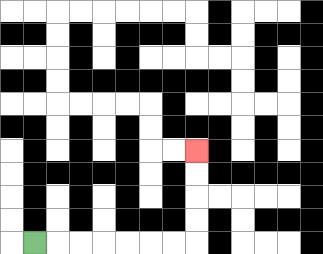{'start': '[1, 10]', 'end': '[8, 6]', 'path_directions': 'R,R,R,R,R,R,R,U,U,U,U', 'path_coordinates': '[[1, 10], [2, 10], [3, 10], [4, 10], [5, 10], [6, 10], [7, 10], [8, 10], [8, 9], [8, 8], [8, 7], [8, 6]]'}